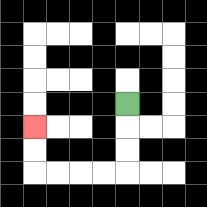{'start': '[5, 4]', 'end': '[1, 5]', 'path_directions': 'D,D,D,L,L,L,L,U,U', 'path_coordinates': '[[5, 4], [5, 5], [5, 6], [5, 7], [4, 7], [3, 7], [2, 7], [1, 7], [1, 6], [1, 5]]'}